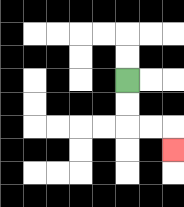{'start': '[5, 3]', 'end': '[7, 6]', 'path_directions': 'D,D,R,R,D', 'path_coordinates': '[[5, 3], [5, 4], [5, 5], [6, 5], [7, 5], [7, 6]]'}